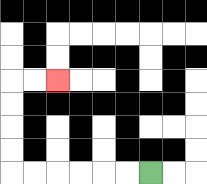{'start': '[6, 7]', 'end': '[2, 3]', 'path_directions': 'L,L,L,L,L,L,U,U,U,U,R,R', 'path_coordinates': '[[6, 7], [5, 7], [4, 7], [3, 7], [2, 7], [1, 7], [0, 7], [0, 6], [0, 5], [0, 4], [0, 3], [1, 3], [2, 3]]'}